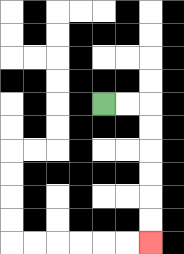{'start': '[4, 4]', 'end': '[6, 10]', 'path_directions': 'R,R,D,D,D,D,D,D', 'path_coordinates': '[[4, 4], [5, 4], [6, 4], [6, 5], [6, 6], [6, 7], [6, 8], [6, 9], [6, 10]]'}